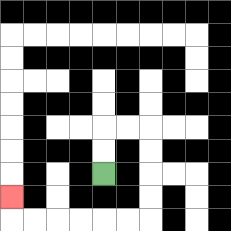{'start': '[4, 7]', 'end': '[0, 8]', 'path_directions': 'U,U,R,R,D,D,D,D,L,L,L,L,L,L,U', 'path_coordinates': '[[4, 7], [4, 6], [4, 5], [5, 5], [6, 5], [6, 6], [6, 7], [6, 8], [6, 9], [5, 9], [4, 9], [3, 9], [2, 9], [1, 9], [0, 9], [0, 8]]'}